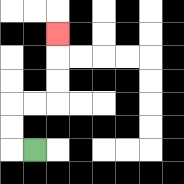{'start': '[1, 6]', 'end': '[2, 1]', 'path_directions': 'L,U,U,R,R,U,U,U', 'path_coordinates': '[[1, 6], [0, 6], [0, 5], [0, 4], [1, 4], [2, 4], [2, 3], [2, 2], [2, 1]]'}